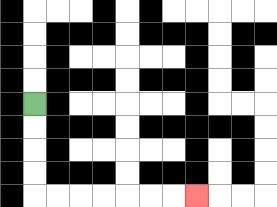{'start': '[1, 4]', 'end': '[8, 8]', 'path_directions': 'D,D,D,D,R,R,R,R,R,R,R', 'path_coordinates': '[[1, 4], [1, 5], [1, 6], [1, 7], [1, 8], [2, 8], [3, 8], [4, 8], [5, 8], [6, 8], [7, 8], [8, 8]]'}